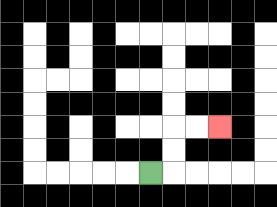{'start': '[6, 7]', 'end': '[9, 5]', 'path_directions': 'R,U,U,R,R', 'path_coordinates': '[[6, 7], [7, 7], [7, 6], [7, 5], [8, 5], [9, 5]]'}